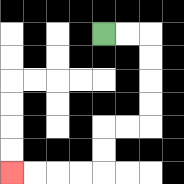{'start': '[4, 1]', 'end': '[0, 7]', 'path_directions': 'R,R,D,D,D,D,L,L,D,D,L,L,L,L', 'path_coordinates': '[[4, 1], [5, 1], [6, 1], [6, 2], [6, 3], [6, 4], [6, 5], [5, 5], [4, 5], [4, 6], [4, 7], [3, 7], [2, 7], [1, 7], [0, 7]]'}